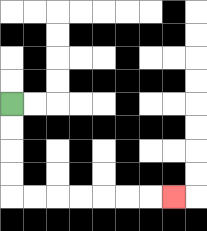{'start': '[0, 4]', 'end': '[7, 8]', 'path_directions': 'D,D,D,D,R,R,R,R,R,R,R', 'path_coordinates': '[[0, 4], [0, 5], [0, 6], [0, 7], [0, 8], [1, 8], [2, 8], [3, 8], [4, 8], [5, 8], [6, 8], [7, 8]]'}